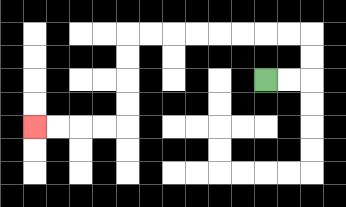{'start': '[11, 3]', 'end': '[1, 5]', 'path_directions': 'R,R,U,U,L,L,L,L,L,L,L,L,D,D,D,D,L,L,L,L', 'path_coordinates': '[[11, 3], [12, 3], [13, 3], [13, 2], [13, 1], [12, 1], [11, 1], [10, 1], [9, 1], [8, 1], [7, 1], [6, 1], [5, 1], [5, 2], [5, 3], [5, 4], [5, 5], [4, 5], [3, 5], [2, 5], [1, 5]]'}